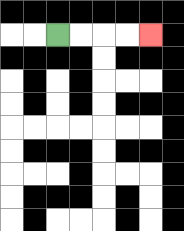{'start': '[2, 1]', 'end': '[6, 1]', 'path_directions': 'R,R,R,R', 'path_coordinates': '[[2, 1], [3, 1], [4, 1], [5, 1], [6, 1]]'}